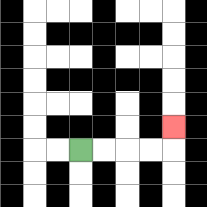{'start': '[3, 6]', 'end': '[7, 5]', 'path_directions': 'R,R,R,R,U', 'path_coordinates': '[[3, 6], [4, 6], [5, 6], [6, 6], [7, 6], [7, 5]]'}